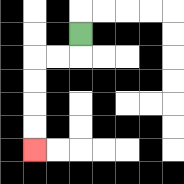{'start': '[3, 1]', 'end': '[1, 6]', 'path_directions': 'D,L,L,D,D,D,D', 'path_coordinates': '[[3, 1], [3, 2], [2, 2], [1, 2], [1, 3], [1, 4], [1, 5], [1, 6]]'}